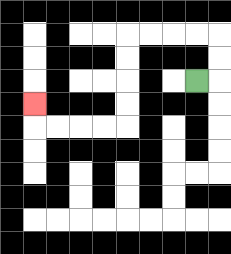{'start': '[8, 3]', 'end': '[1, 4]', 'path_directions': 'R,U,U,L,L,L,L,D,D,D,D,L,L,L,L,U', 'path_coordinates': '[[8, 3], [9, 3], [9, 2], [9, 1], [8, 1], [7, 1], [6, 1], [5, 1], [5, 2], [5, 3], [5, 4], [5, 5], [4, 5], [3, 5], [2, 5], [1, 5], [1, 4]]'}